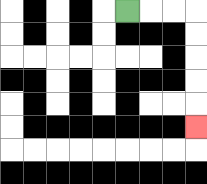{'start': '[5, 0]', 'end': '[8, 5]', 'path_directions': 'R,R,R,D,D,D,D,D', 'path_coordinates': '[[5, 0], [6, 0], [7, 0], [8, 0], [8, 1], [8, 2], [8, 3], [8, 4], [8, 5]]'}